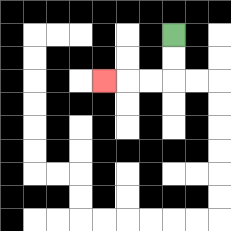{'start': '[7, 1]', 'end': '[4, 3]', 'path_directions': 'D,D,L,L,L', 'path_coordinates': '[[7, 1], [7, 2], [7, 3], [6, 3], [5, 3], [4, 3]]'}